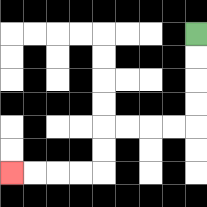{'start': '[8, 1]', 'end': '[0, 7]', 'path_directions': 'D,D,D,D,L,L,L,L,D,D,L,L,L,L', 'path_coordinates': '[[8, 1], [8, 2], [8, 3], [8, 4], [8, 5], [7, 5], [6, 5], [5, 5], [4, 5], [4, 6], [4, 7], [3, 7], [2, 7], [1, 7], [0, 7]]'}